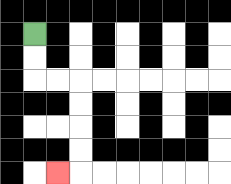{'start': '[1, 1]', 'end': '[2, 7]', 'path_directions': 'D,D,R,R,D,D,D,D,L', 'path_coordinates': '[[1, 1], [1, 2], [1, 3], [2, 3], [3, 3], [3, 4], [3, 5], [3, 6], [3, 7], [2, 7]]'}